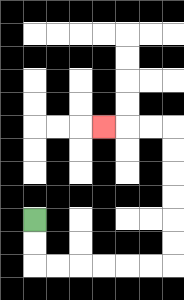{'start': '[1, 9]', 'end': '[4, 5]', 'path_directions': 'D,D,R,R,R,R,R,R,U,U,U,U,U,U,L,L,L', 'path_coordinates': '[[1, 9], [1, 10], [1, 11], [2, 11], [3, 11], [4, 11], [5, 11], [6, 11], [7, 11], [7, 10], [7, 9], [7, 8], [7, 7], [7, 6], [7, 5], [6, 5], [5, 5], [4, 5]]'}